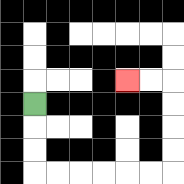{'start': '[1, 4]', 'end': '[5, 3]', 'path_directions': 'D,D,D,R,R,R,R,R,R,U,U,U,U,L,L', 'path_coordinates': '[[1, 4], [1, 5], [1, 6], [1, 7], [2, 7], [3, 7], [4, 7], [5, 7], [6, 7], [7, 7], [7, 6], [7, 5], [7, 4], [7, 3], [6, 3], [5, 3]]'}